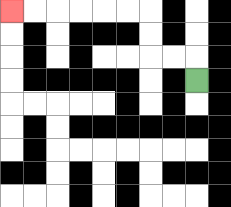{'start': '[8, 3]', 'end': '[0, 0]', 'path_directions': 'U,L,L,U,U,L,L,L,L,L,L', 'path_coordinates': '[[8, 3], [8, 2], [7, 2], [6, 2], [6, 1], [6, 0], [5, 0], [4, 0], [3, 0], [2, 0], [1, 0], [0, 0]]'}